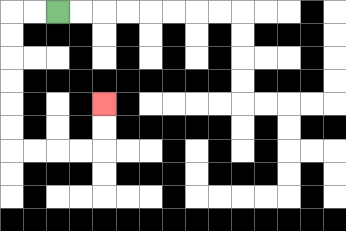{'start': '[2, 0]', 'end': '[4, 4]', 'path_directions': 'L,L,D,D,D,D,D,D,R,R,R,R,U,U', 'path_coordinates': '[[2, 0], [1, 0], [0, 0], [0, 1], [0, 2], [0, 3], [0, 4], [0, 5], [0, 6], [1, 6], [2, 6], [3, 6], [4, 6], [4, 5], [4, 4]]'}